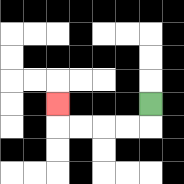{'start': '[6, 4]', 'end': '[2, 4]', 'path_directions': 'D,L,L,L,L,U', 'path_coordinates': '[[6, 4], [6, 5], [5, 5], [4, 5], [3, 5], [2, 5], [2, 4]]'}